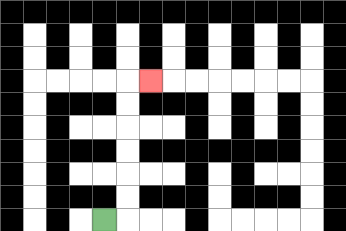{'start': '[4, 9]', 'end': '[6, 3]', 'path_directions': 'R,U,U,U,U,U,U,R', 'path_coordinates': '[[4, 9], [5, 9], [5, 8], [5, 7], [5, 6], [5, 5], [5, 4], [5, 3], [6, 3]]'}